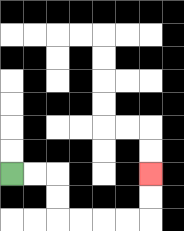{'start': '[0, 7]', 'end': '[6, 7]', 'path_directions': 'R,R,D,D,R,R,R,R,U,U', 'path_coordinates': '[[0, 7], [1, 7], [2, 7], [2, 8], [2, 9], [3, 9], [4, 9], [5, 9], [6, 9], [6, 8], [6, 7]]'}